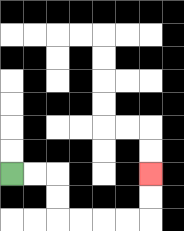{'start': '[0, 7]', 'end': '[6, 7]', 'path_directions': 'R,R,D,D,R,R,R,R,U,U', 'path_coordinates': '[[0, 7], [1, 7], [2, 7], [2, 8], [2, 9], [3, 9], [4, 9], [5, 9], [6, 9], [6, 8], [6, 7]]'}